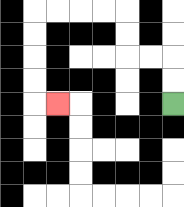{'start': '[7, 4]', 'end': '[2, 4]', 'path_directions': 'U,U,L,L,U,U,L,L,L,L,D,D,D,D,R', 'path_coordinates': '[[7, 4], [7, 3], [7, 2], [6, 2], [5, 2], [5, 1], [5, 0], [4, 0], [3, 0], [2, 0], [1, 0], [1, 1], [1, 2], [1, 3], [1, 4], [2, 4]]'}